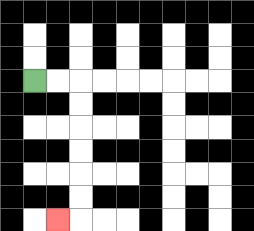{'start': '[1, 3]', 'end': '[2, 9]', 'path_directions': 'R,R,D,D,D,D,D,D,L', 'path_coordinates': '[[1, 3], [2, 3], [3, 3], [3, 4], [3, 5], [3, 6], [3, 7], [3, 8], [3, 9], [2, 9]]'}